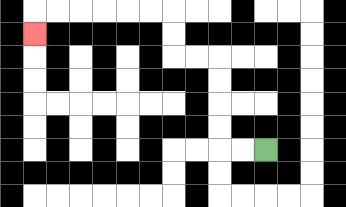{'start': '[11, 6]', 'end': '[1, 1]', 'path_directions': 'L,L,U,U,U,U,L,L,U,U,L,L,L,L,L,L,D', 'path_coordinates': '[[11, 6], [10, 6], [9, 6], [9, 5], [9, 4], [9, 3], [9, 2], [8, 2], [7, 2], [7, 1], [7, 0], [6, 0], [5, 0], [4, 0], [3, 0], [2, 0], [1, 0], [1, 1]]'}